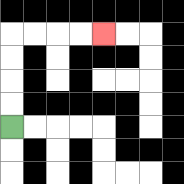{'start': '[0, 5]', 'end': '[4, 1]', 'path_directions': 'U,U,U,U,R,R,R,R', 'path_coordinates': '[[0, 5], [0, 4], [0, 3], [0, 2], [0, 1], [1, 1], [2, 1], [3, 1], [4, 1]]'}